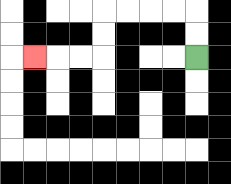{'start': '[8, 2]', 'end': '[1, 2]', 'path_directions': 'U,U,L,L,L,L,D,D,L,L,L', 'path_coordinates': '[[8, 2], [8, 1], [8, 0], [7, 0], [6, 0], [5, 0], [4, 0], [4, 1], [4, 2], [3, 2], [2, 2], [1, 2]]'}